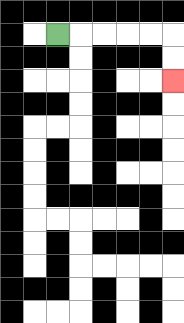{'start': '[2, 1]', 'end': '[7, 3]', 'path_directions': 'R,R,R,R,R,D,D', 'path_coordinates': '[[2, 1], [3, 1], [4, 1], [5, 1], [6, 1], [7, 1], [7, 2], [7, 3]]'}